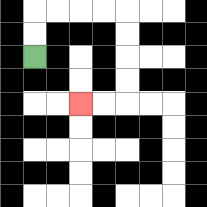{'start': '[1, 2]', 'end': '[3, 4]', 'path_directions': 'U,U,R,R,R,R,D,D,D,D,L,L', 'path_coordinates': '[[1, 2], [1, 1], [1, 0], [2, 0], [3, 0], [4, 0], [5, 0], [5, 1], [5, 2], [5, 3], [5, 4], [4, 4], [3, 4]]'}